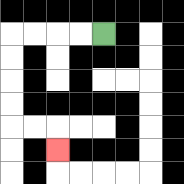{'start': '[4, 1]', 'end': '[2, 6]', 'path_directions': 'L,L,L,L,D,D,D,D,R,R,D', 'path_coordinates': '[[4, 1], [3, 1], [2, 1], [1, 1], [0, 1], [0, 2], [0, 3], [0, 4], [0, 5], [1, 5], [2, 5], [2, 6]]'}